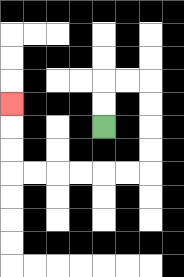{'start': '[4, 5]', 'end': '[0, 4]', 'path_directions': 'U,U,R,R,D,D,D,D,L,L,L,L,L,L,U,U,U', 'path_coordinates': '[[4, 5], [4, 4], [4, 3], [5, 3], [6, 3], [6, 4], [6, 5], [6, 6], [6, 7], [5, 7], [4, 7], [3, 7], [2, 7], [1, 7], [0, 7], [0, 6], [0, 5], [0, 4]]'}